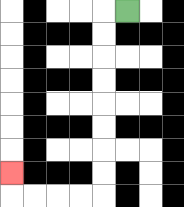{'start': '[5, 0]', 'end': '[0, 7]', 'path_directions': 'L,D,D,D,D,D,D,D,D,L,L,L,L,U', 'path_coordinates': '[[5, 0], [4, 0], [4, 1], [4, 2], [4, 3], [4, 4], [4, 5], [4, 6], [4, 7], [4, 8], [3, 8], [2, 8], [1, 8], [0, 8], [0, 7]]'}